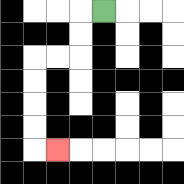{'start': '[4, 0]', 'end': '[2, 6]', 'path_directions': 'L,D,D,L,L,D,D,D,D,R', 'path_coordinates': '[[4, 0], [3, 0], [3, 1], [3, 2], [2, 2], [1, 2], [1, 3], [1, 4], [1, 5], [1, 6], [2, 6]]'}